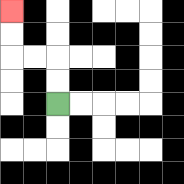{'start': '[2, 4]', 'end': '[0, 0]', 'path_directions': 'U,U,L,L,U,U', 'path_coordinates': '[[2, 4], [2, 3], [2, 2], [1, 2], [0, 2], [0, 1], [0, 0]]'}